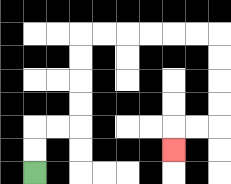{'start': '[1, 7]', 'end': '[7, 6]', 'path_directions': 'U,U,R,R,U,U,U,U,R,R,R,R,R,R,D,D,D,D,L,L,D', 'path_coordinates': '[[1, 7], [1, 6], [1, 5], [2, 5], [3, 5], [3, 4], [3, 3], [3, 2], [3, 1], [4, 1], [5, 1], [6, 1], [7, 1], [8, 1], [9, 1], [9, 2], [9, 3], [9, 4], [9, 5], [8, 5], [7, 5], [7, 6]]'}